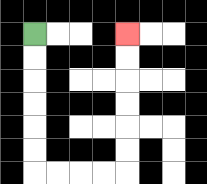{'start': '[1, 1]', 'end': '[5, 1]', 'path_directions': 'D,D,D,D,D,D,R,R,R,R,U,U,U,U,U,U', 'path_coordinates': '[[1, 1], [1, 2], [1, 3], [1, 4], [1, 5], [1, 6], [1, 7], [2, 7], [3, 7], [4, 7], [5, 7], [5, 6], [5, 5], [5, 4], [5, 3], [5, 2], [5, 1]]'}